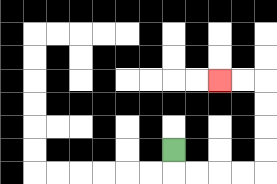{'start': '[7, 6]', 'end': '[9, 3]', 'path_directions': 'D,R,R,R,R,U,U,U,U,L,L', 'path_coordinates': '[[7, 6], [7, 7], [8, 7], [9, 7], [10, 7], [11, 7], [11, 6], [11, 5], [11, 4], [11, 3], [10, 3], [9, 3]]'}